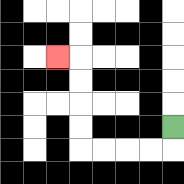{'start': '[7, 5]', 'end': '[2, 2]', 'path_directions': 'D,L,L,L,L,U,U,U,U,L', 'path_coordinates': '[[7, 5], [7, 6], [6, 6], [5, 6], [4, 6], [3, 6], [3, 5], [3, 4], [3, 3], [3, 2], [2, 2]]'}